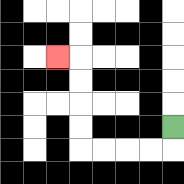{'start': '[7, 5]', 'end': '[2, 2]', 'path_directions': 'D,L,L,L,L,U,U,U,U,L', 'path_coordinates': '[[7, 5], [7, 6], [6, 6], [5, 6], [4, 6], [3, 6], [3, 5], [3, 4], [3, 3], [3, 2], [2, 2]]'}